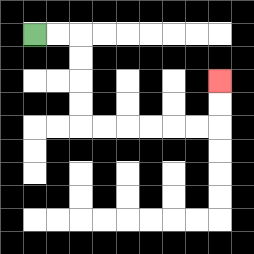{'start': '[1, 1]', 'end': '[9, 3]', 'path_directions': 'R,R,D,D,D,D,R,R,R,R,R,R,U,U', 'path_coordinates': '[[1, 1], [2, 1], [3, 1], [3, 2], [3, 3], [3, 4], [3, 5], [4, 5], [5, 5], [6, 5], [7, 5], [8, 5], [9, 5], [9, 4], [9, 3]]'}